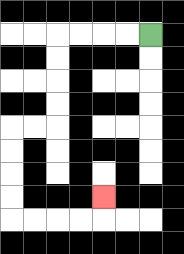{'start': '[6, 1]', 'end': '[4, 8]', 'path_directions': 'L,L,L,L,D,D,D,D,L,L,D,D,D,D,R,R,R,R,U', 'path_coordinates': '[[6, 1], [5, 1], [4, 1], [3, 1], [2, 1], [2, 2], [2, 3], [2, 4], [2, 5], [1, 5], [0, 5], [0, 6], [0, 7], [0, 8], [0, 9], [1, 9], [2, 9], [3, 9], [4, 9], [4, 8]]'}